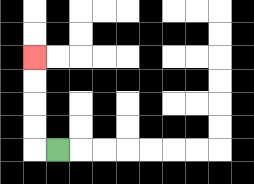{'start': '[2, 6]', 'end': '[1, 2]', 'path_directions': 'L,U,U,U,U', 'path_coordinates': '[[2, 6], [1, 6], [1, 5], [1, 4], [1, 3], [1, 2]]'}